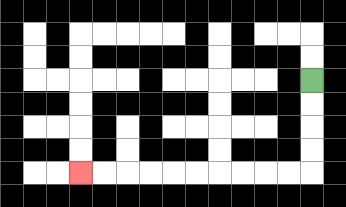{'start': '[13, 3]', 'end': '[3, 7]', 'path_directions': 'D,D,D,D,L,L,L,L,L,L,L,L,L,L', 'path_coordinates': '[[13, 3], [13, 4], [13, 5], [13, 6], [13, 7], [12, 7], [11, 7], [10, 7], [9, 7], [8, 7], [7, 7], [6, 7], [5, 7], [4, 7], [3, 7]]'}